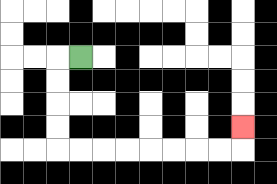{'start': '[3, 2]', 'end': '[10, 5]', 'path_directions': 'L,D,D,D,D,R,R,R,R,R,R,R,R,U', 'path_coordinates': '[[3, 2], [2, 2], [2, 3], [2, 4], [2, 5], [2, 6], [3, 6], [4, 6], [5, 6], [6, 6], [7, 6], [8, 6], [9, 6], [10, 6], [10, 5]]'}